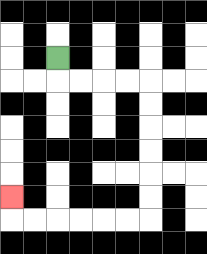{'start': '[2, 2]', 'end': '[0, 8]', 'path_directions': 'D,R,R,R,R,D,D,D,D,D,D,L,L,L,L,L,L,U', 'path_coordinates': '[[2, 2], [2, 3], [3, 3], [4, 3], [5, 3], [6, 3], [6, 4], [6, 5], [6, 6], [6, 7], [6, 8], [6, 9], [5, 9], [4, 9], [3, 9], [2, 9], [1, 9], [0, 9], [0, 8]]'}